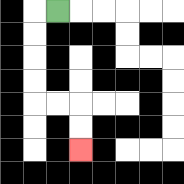{'start': '[2, 0]', 'end': '[3, 6]', 'path_directions': 'L,D,D,D,D,R,R,D,D', 'path_coordinates': '[[2, 0], [1, 0], [1, 1], [1, 2], [1, 3], [1, 4], [2, 4], [3, 4], [3, 5], [3, 6]]'}